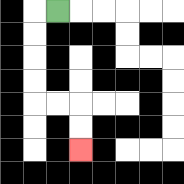{'start': '[2, 0]', 'end': '[3, 6]', 'path_directions': 'L,D,D,D,D,R,R,D,D', 'path_coordinates': '[[2, 0], [1, 0], [1, 1], [1, 2], [1, 3], [1, 4], [2, 4], [3, 4], [3, 5], [3, 6]]'}